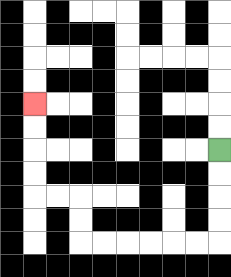{'start': '[9, 6]', 'end': '[1, 4]', 'path_directions': 'D,D,D,D,L,L,L,L,L,L,U,U,L,L,U,U,U,U', 'path_coordinates': '[[9, 6], [9, 7], [9, 8], [9, 9], [9, 10], [8, 10], [7, 10], [6, 10], [5, 10], [4, 10], [3, 10], [3, 9], [3, 8], [2, 8], [1, 8], [1, 7], [1, 6], [1, 5], [1, 4]]'}